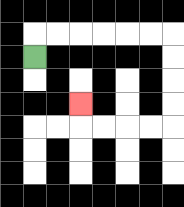{'start': '[1, 2]', 'end': '[3, 4]', 'path_directions': 'U,R,R,R,R,R,R,D,D,D,D,L,L,L,L,U', 'path_coordinates': '[[1, 2], [1, 1], [2, 1], [3, 1], [4, 1], [5, 1], [6, 1], [7, 1], [7, 2], [7, 3], [7, 4], [7, 5], [6, 5], [5, 5], [4, 5], [3, 5], [3, 4]]'}